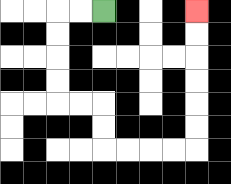{'start': '[4, 0]', 'end': '[8, 0]', 'path_directions': 'L,L,D,D,D,D,R,R,D,D,R,R,R,R,U,U,U,U,U,U', 'path_coordinates': '[[4, 0], [3, 0], [2, 0], [2, 1], [2, 2], [2, 3], [2, 4], [3, 4], [4, 4], [4, 5], [4, 6], [5, 6], [6, 6], [7, 6], [8, 6], [8, 5], [8, 4], [8, 3], [8, 2], [8, 1], [8, 0]]'}